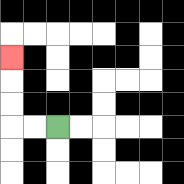{'start': '[2, 5]', 'end': '[0, 2]', 'path_directions': 'L,L,U,U,U', 'path_coordinates': '[[2, 5], [1, 5], [0, 5], [0, 4], [0, 3], [0, 2]]'}